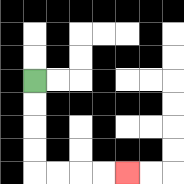{'start': '[1, 3]', 'end': '[5, 7]', 'path_directions': 'D,D,D,D,R,R,R,R', 'path_coordinates': '[[1, 3], [1, 4], [1, 5], [1, 6], [1, 7], [2, 7], [3, 7], [4, 7], [5, 7]]'}